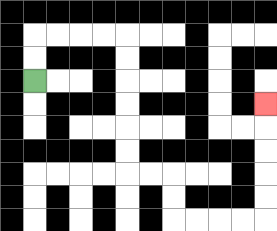{'start': '[1, 3]', 'end': '[11, 4]', 'path_directions': 'U,U,R,R,R,R,D,D,D,D,D,D,R,R,D,D,R,R,R,R,U,U,U,U,U', 'path_coordinates': '[[1, 3], [1, 2], [1, 1], [2, 1], [3, 1], [4, 1], [5, 1], [5, 2], [5, 3], [5, 4], [5, 5], [5, 6], [5, 7], [6, 7], [7, 7], [7, 8], [7, 9], [8, 9], [9, 9], [10, 9], [11, 9], [11, 8], [11, 7], [11, 6], [11, 5], [11, 4]]'}